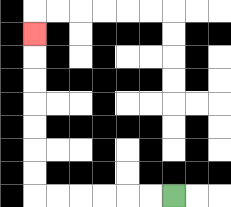{'start': '[7, 8]', 'end': '[1, 1]', 'path_directions': 'L,L,L,L,L,L,U,U,U,U,U,U,U', 'path_coordinates': '[[7, 8], [6, 8], [5, 8], [4, 8], [3, 8], [2, 8], [1, 8], [1, 7], [1, 6], [1, 5], [1, 4], [1, 3], [1, 2], [1, 1]]'}